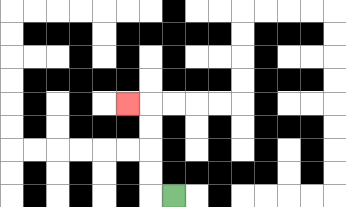{'start': '[7, 8]', 'end': '[5, 4]', 'path_directions': 'L,U,U,U,U,L', 'path_coordinates': '[[7, 8], [6, 8], [6, 7], [6, 6], [6, 5], [6, 4], [5, 4]]'}